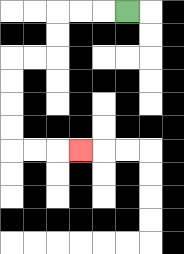{'start': '[5, 0]', 'end': '[3, 6]', 'path_directions': 'L,L,L,D,D,L,L,D,D,D,D,R,R,R', 'path_coordinates': '[[5, 0], [4, 0], [3, 0], [2, 0], [2, 1], [2, 2], [1, 2], [0, 2], [0, 3], [0, 4], [0, 5], [0, 6], [1, 6], [2, 6], [3, 6]]'}